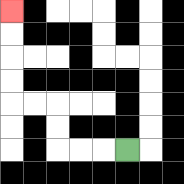{'start': '[5, 6]', 'end': '[0, 0]', 'path_directions': 'L,L,L,U,U,L,L,U,U,U,U', 'path_coordinates': '[[5, 6], [4, 6], [3, 6], [2, 6], [2, 5], [2, 4], [1, 4], [0, 4], [0, 3], [0, 2], [0, 1], [0, 0]]'}